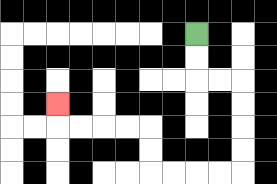{'start': '[8, 1]', 'end': '[2, 4]', 'path_directions': 'D,D,R,R,D,D,D,D,L,L,L,L,U,U,L,L,L,L,U', 'path_coordinates': '[[8, 1], [8, 2], [8, 3], [9, 3], [10, 3], [10, 4], [10, 5], [10, 6], [10, 7], [9, 7], [8, 7], [7, 7], [6, 7], [6, 6], [6, 5], [5, 5], [4, 5], [3, 5], [2, 5], [2, 4]]'}